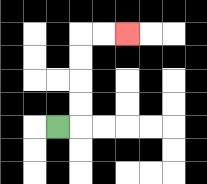{'start': '[2, 5]', 'end': '[5, 1]', 'path_directions': 'R,U,U,U,U,R,R', 'path_coordinates': '[[2, 5], [3, 5], [3, 4], [3, 3], [3, 2], [3, 1], [4, 1], [5, 1]]'}